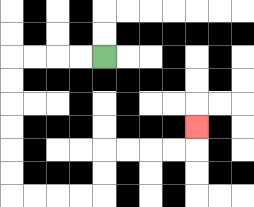{'start': '[4, 2]', 'end': '[8, 5]', 'path_directions': 'L,L,L,L,D,D,D,D,D,D,R,R,R,R,U,U,R,R,R,R,U', 'path_coordinates': '[[4, 2], [3, 2], [2, 2], [1, 2], [0, 2], [0, 3], [0, 4], [0, 5], [0, 6], [0, 7], [0, 8], [1, 8], [2, 8], [3, 8], [4, 8], [4, 7], [4, 6], [5, 6], [6, 6], [7, 6], [8, 6], [8, 5]]'}